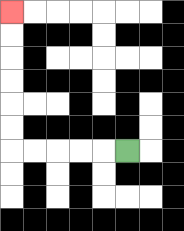{'start': '[5, 6]', 'end': '[0, 0]', 'path_directions': 'L,L,L,L,L,U,U,U,U,U,U', 'path_coordinates': '[[5, 6], [4, 6], [3, 6], [2, 6], [1, 6], [0, 6], [0, 5], [0, 4], [0, 3], [0, 2], [0, 1], [0, 0]]'}